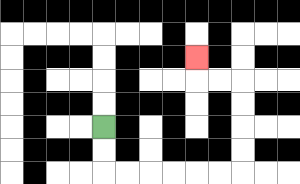{'start': '[4, 5]', 'end': '[8, 2]', 'path_directions': 'D,D,R,R,R,R,R,R,U,U,U,U,L,L,U', 'path_coordinates': '[[4, 5], [4, 6], [4, 7], [5, 7], [6, 7], [7, 7], [8, 7], [9, 7], [10, 7], [10, 6], [10, 5], [10, 4], [10, 3], [9, 3], [8, 3], [8, 2]]'}